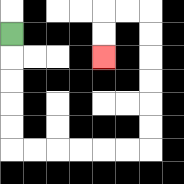{'start': '[0, 1]', 'end': '[4, 2]', 'path_directions': 'D,D,D,D,D,R,R,R,R,R,R,U,U,U,U,U,U,L,L,D,D', 'path_coordinates': '[[0, 1], [0, 2], [0, 3], [0, 4], [0, 5], [0, 6], [1, 6], [2, 6], [3, 6], [4, 6], [5, 6], [6, 6], [6, 5], [6, 4], [6, 3], [6, 2], [6, 1], [6, 0], [5, 0], [4, 0], [4, 1], [4, 2]]'}